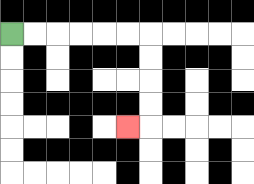{'start': '[0, 1]', 'end': '[5, 5]', 'path_directions': 'R,R,R,R,R,R,D,D,D,D,L', 'path_coordinates': '[[0, 1], [1, 1], [2, 1], [3, 1], [4, 1], [5, 1], [6, 1], [6, 2], [6, 3], [6, 4], [6, 5], [5, 5]]'}